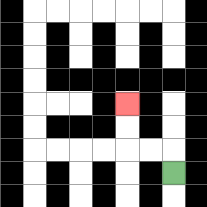{'start': '[7, 7]', 'end': '[5, 4]', 'path_directions': 'U,L,L,U,U', 'path_coordinates': '[[7, 7], [7, 6], [6, 6], [5, 6], [5, 5], [5, 4]]'}